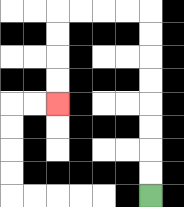{'start': '[6, 8]', 'end': '[2, 4]', 'path_directions': 'U,U,U,U,U,U,U,U,L,L,L,L,D,D,D,D', 'path_coordinates': '[[6, 8], [6, 7], [6, 6], [6, 5], [6, 4], [6, 3], [6, 2], [6, 1], [6, 0], [5, 0], [4, 0], [3, 0], [2, 0], [2, 1], [2, 2], [2, 3], [2, 4]]'}